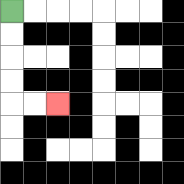{'start': '[0, 0]', 'end': '[2, 4]', 'path_directions': 'D,D,D,D,R,R', 'path_coordinates': '[[0, 0], [0, 1], [0, 2], [0, 3], [0, 4], [1, 4], [2, 4]]'}